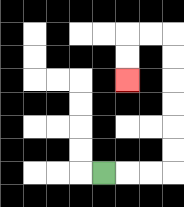{'start': '[4, 7]', 'end': '[5, 3]', 'path_directions': 'R,R,R,U,U,U,U,U,U,L,L,D,D', 'path_coordinates': '[[4, 7], [5, 7], [6, 7], [7, 7], [7, 6], [7, 5], [7, 4], [7, 3], [7, 2], [7, 1], [6, 1], [5, 1], [5, 2], [5, 3]]'}